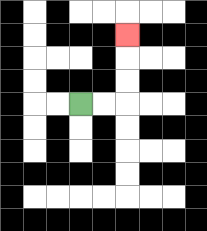{'start': '[3, 4]', 'end': '[5, 1]', 'path_directions': 'R,R,U,U,U', 'path_coordinates': '[[3, 4], [4, 4], [5, 4], [5, 3], [5, 2], [5, 1]]'}